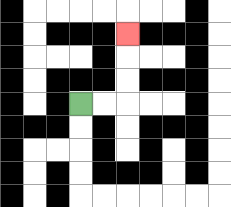{'start': '[3, 4]', 'end': '[5, 1]', 'path_directions': 'R,R,U,U,U', 'path_coordinates': '[[3, 4], [4, 4], [5, 4], [5, 3], [5, 2], [5, 1]]'}